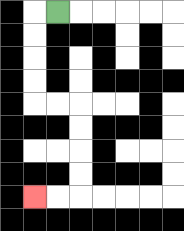{'start': '[2, 0]', 'end': '[1, 8]', 'path_directions': 'L,D,D,D,D,R,R,D,D,D,D,L,L', 'path_coordinates': '[[2, 0], [1, 0], [1, 1], [1, 2], [1, 3], [1, 4], [2, 4], [3, 4], [3, 5], [3, 6], [3, 7], [3, 8], [2, 8], [1, 8]]'}